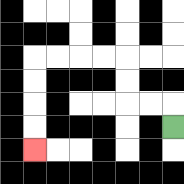{'start': '[7, 5]', 'end': '[1, 6]', 'path_directions': 'U,L,L,U,U,L,L,L,L,D,D,D,D', 'path_coordinates': '[[7, 5], [7, 4], [6, 4], [5, 4], [5, 3], [5, 2], [4, 2], [3, 2], [2, 2], [1, 2], [1, 3], [1, 4], [1, 5], [1, 6]]'}